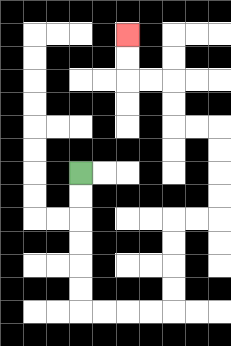{'start': '[3, 7]', 'end': '[5, 1]', 'path_directions': 'D,D,D,D,D,D,R,R,R,R,U,U,U,U,R,R,U,U,U,U,L,L,U,U,L,L,U,U', 'path_coordinates': '[[3, 7], [3, 8], [3, 9], [3, 10], [3, 11], [3, 12], [3, 13], [4, 13], [5, 13], [6, 13], [7, 13], [7, 12], [7, 11], [7, 10], [7, 9], [8, 9], [9, 9], [9, 8], [9, 7], [9, 6], [9, 5], [8, 5], [7, 5], [7, 4], [7, 3], [6, 3], [5, 3], [5, 2], [5, 1]]'}